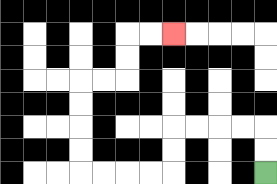{'start': '[11, 7]', 'end': '[7, 1]', 'path_directions': 'U,U,L,L,L,L,D,D,L,L,L,L,U,U,U,U,R,R,U,U,R,R', 'path_coordinates': '[[11, 7], [11, 6], [11, 5], [10, 5], [9, 5], [8, 5], [7, 5], [7, 6], [7, 7], [6, 7], [5, 7], [4, 7], [3, 7], [3, 6], [3, 5], [3, 4], [3, 3], [4, 3], [5, 3], [5, 2], [5, 1], [6, 1], [7, 1]]'}